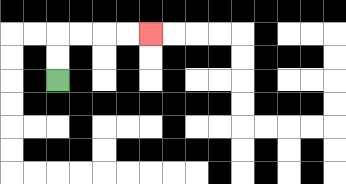{'start': '[2, 3]', 'end': '[6, 1]', 'path_directions': 'U,U,R,R,R,R', 'path_coordinates': '[[2, 3], [2, 2], [2, 1], [3, 1], [4, 1], [5, 1], [6, 1]]'}